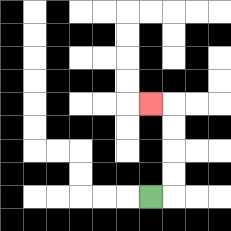{'start': '[6, 8]', 'end': '[6, 4]', 'path_directions': 'R,U,U,U,U,L', 'path_coordinates': '[[6, 8], [7, 8], [7, 7], [7, 6], [7, 5], [7, 4], [6, 4]]'}